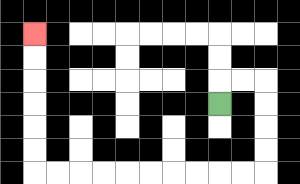{'start': '[9, 4]', 'end': '[1, 1]', 'path_directions': 'U,R,R,D,D,D,D,L,L,L,L,L,L,L,L,L,L,U,U,U,U,U,U', 'path_coordinates': '[[9, 4], [9, 3], [10, 3], [11, 3], [11, 4], [11, 5], [11, 6], [11, 7], [10, 7], [9, 7], [8, 7], [7, 7], [6, 7], [5, 7], [4, 7], [3, 7], [2, 7], [1, 7], [1, 6], [1, 5], [1, 4], [1, 3], [1, 2], [1, 1]]'}